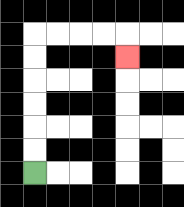{'start': '[1, 7]', 'end': '[5, 2]', 'path_directions': 'U,U,U,U,U,U,R,R,R,R,D', 'path_coordinates': '[[1, 7], [1, 6], [1, 5], [1, 4], [1, 3], [1, 2], [1, 1], [2, 1], [3, 1], [4, 1], [5, 1], [5, 2]]'}